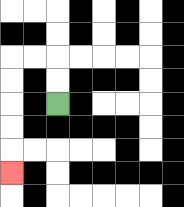{'start': '[2, 4]', 'end': '[0, 7]', 'path_directions': 'U,U,L,L,D,D,D,D,D', 'path_coordinates': '[[2, 4], [2, 3], [2, 2], [1, 2], [0, 2], [0, 3], [0, 4], [0, 5], [0, 6], [0, 7]]'}